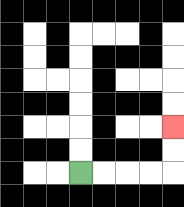{'start': '[3, 7]', 'end': '[7, 5]', 'path_directions': 'R,R,R,R,U,U', 'path_coordinates': '[[3, 7], [4, 7], [5, 7], [6, 7], [7, 7], [7, 6], [7, 5]]'}